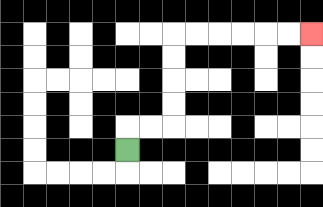{'start': '[5, 6]', 'end': '[13, 1]', 'path_directions': 'U,R,R,U,U,U,U,R,R,R,R,R,R', 'path_coordinates': '[[5, 6], [5, 5], [6, 5], [7, 5], [7, 4], [7, 3], [7, 2], [7, 1], [8, 1], [9, 1], [10, 1], [11, 1], [12, 1], [13, 1]]'}